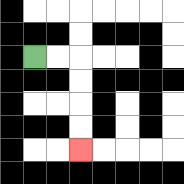{'start': '[1, 2]', 'end': '[3, 6]', 'path_directions': 'R,R,D,D,D,D', 'path_coordinates': '[[1, 2], [2, 2], [3, 2], [3, 3], [3, 4], [3, 5], [3, 6]]'}